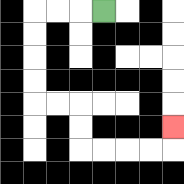{'start': '[4, 0]', 'end': '[7, 5]', 'path_directions': 'L,L,L,D,D,D,D,R,R,D,D,R,R,R,R,U', 'path_coordinates': '[[4, 0], [3, 0], [2, 0], [1, 0], [1, 1], [1, 2], [1, 3], [1, 4], [2, 4], [3, 4], [3, 5], [3, 6], [4, 6], [5, 6], [6, 6], [7, 6], [7, 5]]'}